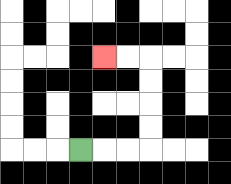{'start': '[3, 6]', 'end': '[4, 2]', 'path_directions': 'R,R,R,U,U,U,U,L,L', 'path_coordinates': '[[3, 6], [4, 6], [5, 6], [6, 6], [6, 5], [6, 4], [6, 3], [6, 2], [5, 2], [4, 2]]'}